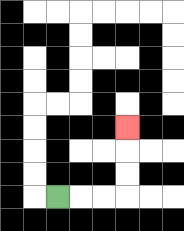{'start': '[2, 8]', 'end': '[5, 5]', 'path_directions': 'R,R,R,U,U,U', 'path_coordinates': '[[2, 8], [3, 8], [4, 8], [5, 8], [5, 7], [5, 6], [5, 5]]'}